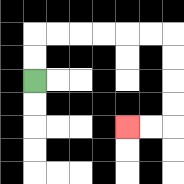{'start': '[1, 3]', 'end': '[5, 5]', 'path_directions': 'U,U,R,R,R,R,R,R,D,D,D,D,L,L', 'path_coordinates': '[[1, 3], [1, 2], [1, 1], [2, 1], [3, 1], [4, 1], [5, 1], [6, 1], [7, 1], [7, 2], [7, 3], [7, 4], [7, 5], [6, 5], [5, 5]]'}